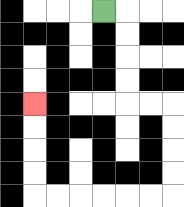{'start': '[4, 0]', 'end': '[1, 4]', 'path_directions': 'R,D,D,D,D,R,R,D,D,D,D,L,L,L,L,L,L,U,U,U,U', 'path_coordinates': '[[4, 0], [5, 0], [5, 1], [5, 2], [5, 3], [5, 4], [6, 4], [7, 4], [7, 5], [7, 6], [7, 7], [7, 8], [6, 8], [5, 8], [4, 8], [3, 8], [2, 8], [1, 8], [1, 7], [1, 6], [1, 5], [1, 4]]'}